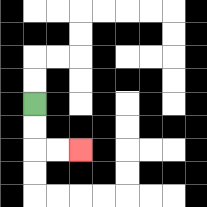{'start': '[1, 4]', 'end': '[3, 6]', 'path_directions': 'D,D,R,R', 'path_coordinates': '[[1, 4], [1, 5], [1, 6], [2, 6], [3, 6]]'}